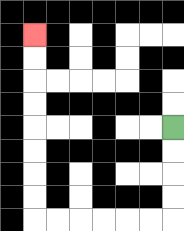{'start': '[7, 5]', 'end': '[1, 1]', 'path_directions': 'D,D,D,D,L,L,L,L,L,L,U,U,U,U,U,U,U,U', 'path_coordinates': '[[7, 5], [7, 6], [7, 7], [7, 8], [7, 9], [6, 9], [5, 9], [4, 9], [3, 9], [2, 9], [1, 9], [1, 8], [1, 7], [1, 6], [1, 5], [1, 4], [1, 3], [1, 2], [1, 1]]'}